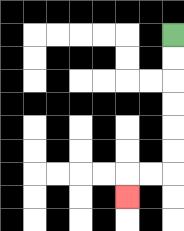{'start': '[7, 1]', 'end': '[5, 8]', 'path_directions': 'D,D,D,D,D,D,L,L,D', 'path_coordinates': '[[7, 1], [7, 2], [7, 3], [7, 4], [7, 5], [7, 6], [7, 7], [6, 7], [5, 7], [5, 8]]'}